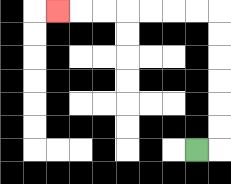{'start': '[8, 6]', 'end': '[2, 0]', 'path_directions': 'R,U,U,U,U,U,U,L,L,L,L,L,L,L', 'path_coordinates': '[[8, 6], [9, 6], [9, 5], [9, 4], [9, 3], [9, 2], [9, 1], [9, 0], [8, 0], [7, 0], [6, 0], [5, 0], [4, 0], [3, 0], [2, 0]]'}